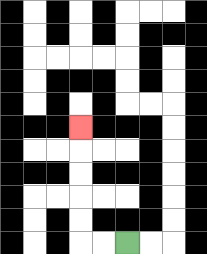{'start': '[5, 10]', 'end': '[3, 5]', 'path_directions': 'L,L,U,U,U,U,U', 'path_coordinates': '[[5, 10], [4, 10], [3, 10], [3, 9], [3, 8], [3, 7], [3, 6], [3, 5]]'}